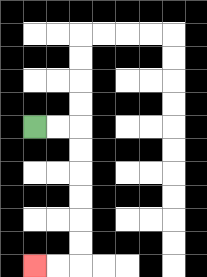{'start': '[1, 5]', 'end': '[1, 11]', 'path_directions': 'R,R,D,D,D,D,D,D,L,L', 'path_coordinates': '[[1, 5], [2, 5], [3, 5], [3, 6], [3, 7], [3, 8], [3, 9], [3, 10], [3, 11], [2, 11], [1, 11]]'}